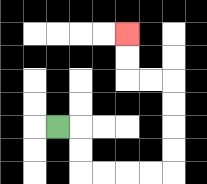{'start': '[2, 5]', 'end': '[5, 1]', 'path_directions': 'R,D,D,R,R,R,R,U,U,U,U,L,L,U,U', 'path_coordinates': '[[2, 5], [3, 5], [3, 6], [3, 7], [4, 7], [5, 7], [6, 7], [7, 7], [7, 6], [7, 5], [7, 4], [7, 3], [6, 3], [5, 3], [5, 2], [5, 1]]'}